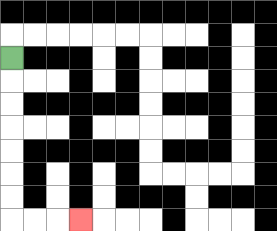{'start': '[0, 2]', 'end': '[3, 9]', 'path_directions': 'D,D,D,D,D,D,D,R,R,R', 'path_coordinates': '[[0, 2], [0, 3], [0, 4], [0, 5], [0, 6], [0, 7], [0, 8], [0, 9], [1, 9], [2, 9], [3, 9]]'}